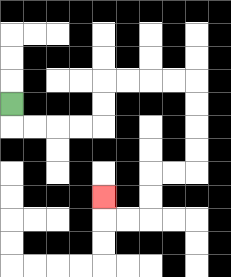{'start': '[0, 4]', 'end': '[4, 8]', 'path_directions': 'D,R,R,R,R,U,U,R,R,R,R,D,D,D,D,L,L,D,D,L,L,U', 'path_coordinates': '[[0, 4], [0, 5], [1, 5], [2, 5], [3, 5], [4, 5], [4, 4], [4, 3], [5, 3], [6, 3], [7, 3], [8, 3], [8, 4], [8, 5], [8, 6], [8, 7], [7, 7], [6, 7], [6, 8], [6, 9], [5, 9], [4, 9], [4, 8]]'}